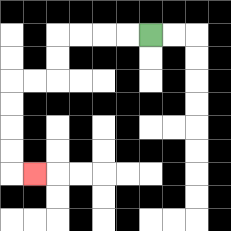{'start': '[6, 1]', 'end': '[1, 7]', 'path_directions': 'L,L,L,L,D,D,L,L,D,D,D,D,R', 'path_coordinates': '[[6, 1], [5, 1], [4, 1], [3, 1], [2, 1], [2, 2], [2, 3], [1, 3], [0, 3], [0, 4], [0, 5], [0, 6], [0, 7], [1, 7]]'}